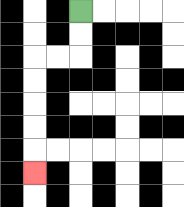{'start': '[3, 0]', 'end': '[1, 7]', 'path_directions': 'D,D,L,L,D,D,D,D,D', 'path_coordinates': '[[3, 0], [3, 1], [3, 2], [2, 2], [1, 2], [1, 3], [1, 4], [1, 5], [1, 6], [1, 7]]'}